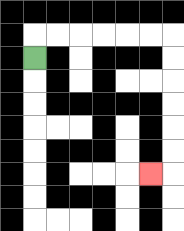{'start': '[1, 2]', 'end': '[6, 7]', 'path_directions': 'U,R,R,R,R,R,R,D,D,D,D,D,D,L', 'path_coordinates': '[[1, 2], [1, 1], [2, 1], [3, 1], [4, 1], [5, 1], [6, 1], [7, 1], [7, 2], [7, 3], [7, 4], [7, 5], [7, 6], [7, 7], [6, 7]]'}